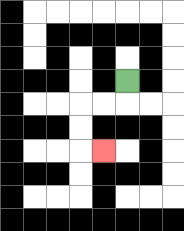{'start': '[5, 3]', 'end': '[4, 6]', 'path_directions': 'D,L,L,D,D,R', 'path_coordinates': '[[5, 3], [5, 4], [4, 4], [3, 4], [3, 5], [3, 6], [4, 6]]'}